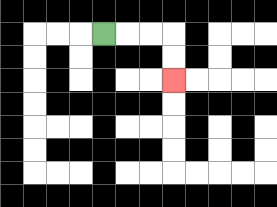{'start': '[4, 1]', 'end': '[7, 3]', 'path_directions': 'R,R,R,D,D', 'path_coordinates': '[[4, 1], [5, 1], [6, 1], [7, 1], [7, 2], [7, 3]]'}